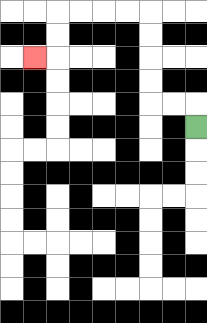{'start': '[8, 5]', 'end': '[1, 2]', 'path_directions': 'U,L,L,U,U,U,U,L,L,L,L,D,D,L', 'path_coordinates': '[[8, 5], [8, 4], [7, 4], [6, 4], [6, 3], [6, 2], [6, 1], [6, 0], [5, 0], [4, 0], [3, 0], [2, 0], [2, 1], [2, 2], [1, 2]]'}